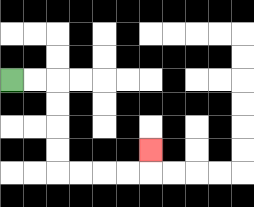{'start': '[0, 3]', 'end': '[6, 6]', 'path_directions': 'R,R,D,D,D,D,R,R,R,R,U', 'path_coordinates': '[[0, 3], [1, 3], [2, 3], [2, 4], [2, 5], [2, 6], [2, 7], [3, 7], [4, 7], [5, 7], [6, 7], [6, 6]]'}